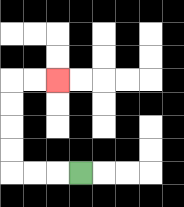{'start': '[3, 7]', 'end': '[2, 3]', 'path_directions': 'L,L,L,U,U,U,U,R,R', 'path_coordinates': '[[3, 7], [2, 7], [1, 7], [0, 7], [0, 6], [0, 5], [0, 4], [0, 3], [1, 3], [2, 3]]'}